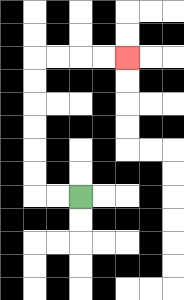{'start': '[3, 8]', 'end': '[5, 2]', 'path_directions': 'L,L,U,U,U,U,U,U,R,R,R,R', 'path_coordinates': '[[3, 8], [2, 8], [1, 8], [1, 7], [1, 6], [1, 5], [1, 4], [1, 3], [1, 2], [2, 2], [3, 2], [4, 2], [5, 2]]'}